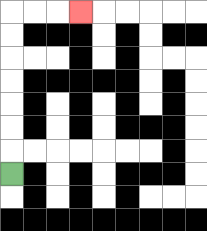{'start': '[0, 7]', 'end': '[3, 0]', 'path_directions': 'U,U,U,U,U,U,U,R,R,R', 'path_coordinates': '[[0, 7], [0, 6], [0, 5], [0, 4], [0, 3], [0, 2], [0, 1], [0, 0], [1, 0], [2, 0], [3, 0]]'}